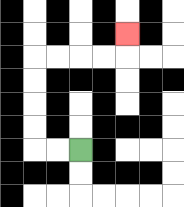{'start': '[3, 6]', 'end': '[5, 1]', 'path_directions': 'L,L,U,U,U,U,R,R,R,R,U', 'path_coordinates': '[[3, 6], [2, 6], [1, 6], [1, 5], [1, 4], [1, 3], [1, 2], [2, 2], [3, 2], [4, 2], [5, 2], [5, 1]]'}